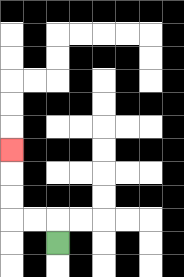{'start': '[2, 10]', 'end': '[0, 6]', 'path_directions': 'U,L,L,U,U,U', 'path_coordinates': '[[2, 10], [2, 9], [1, 9], [0, 9], [0, 8], [0, 7], [0, 6]]'}